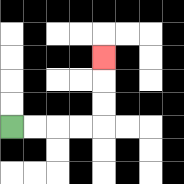{'start': '[0, 5]', 'end': '[4, 2]', 'path_directions': 'R,R,R,R,U,U,U', 'path_coordinates': '[[0, 5], [1, 5], [2, 5], [3, 5], [4, 5], [4, 4], [4, 3], [4, 2]]'}